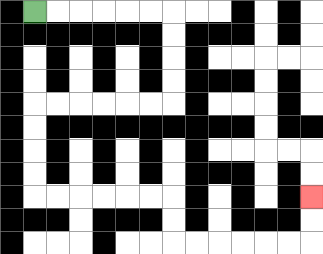{'start': '[1, 0]', 'end': '[13, 8]', 'path_directions': 'R,R,R,R,R,R,D,D,D,D,L,L,L,L,L,L,D,D,D,D,R,R,R,R,R,R,D,D,R,R,R,R,R,R,U,U', 'path_coordinates': '[[1, 0], [2, 0], [3, 0], [4, 0], [5, 0], [6, 0], [7, 0], [7, 1], [7, 2], [7, 3], [7, 4], [6, 4], [5, 4], [4, 4], [3, 4], [2, 4], [1, 4], [1, 5], [1, 6], [1, 7], [1, 8], [2, 8], [3, 8], [4, 8], [5, 8], [6, 8], [7, 8], [7, 9], [7, 10], [8, 10], [9, 10], [10, 10], [11, 10], [12, 10], [13, 10], [13, 9], [13, 8]]'}